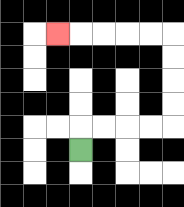{'start': '[3, 6]', 'end': '[2, 1]', 'path_directions': 'U,R,R,R,R,U,U,U,U,L,L,L,L,L', 'path_coordinates': '[[3, 6], [3, 5], [4, 5], [5, 5], [6, 5], [7, 5], [7, 4], [7, 3], [7, 2], [7, 1], [6, 1], [5, 1], [4, 1], [3, 1], [2, 1]]'}